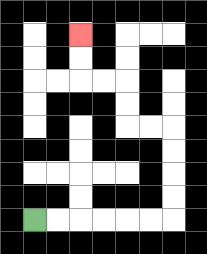{'start': '[1, 9]', 'end': '[3, 1]', 'path_directions': 'R,R,R,R,R,R,U,U,U,U,L,L,U,U,L,L,U,U', 'path_coordinates': '[[1, 9], [2, 9], [3, 9], [4, 9], [5, 9], [6, 9], [7, 9], [7, 8], [7, 7], [7, 6], [7, 5], [6, 5], [5, 5], [5, 4], [5, 3], [4, 3], [3, 3], [3, 2], [3, 1]]'}